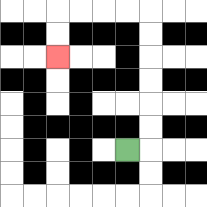{'start': '[5, 6]', 'end': '[2, 2]', 'path_directions': 'R,U,U,U,U,U,U,L,L,L,L,D,D', 'path_coordinates': '[[5, 6], [6, 6], [6, 5], [6, 4], [6, 3], [6, 2], [6, 1], [6, 0], [5, 0], [4, 0], [3, 0], [2, 0], [2, 1], [2, 2]]'}